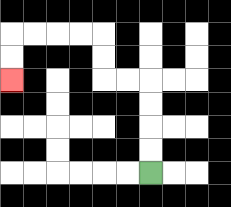{'start': '[6, 7]', 'end': '[0, 3]', 'path_directions': 'U,U,U,U,L,L,U,U,L,L,L,L,D,D', 'path_coordinates': '[[6, 7], [6, 6], [6, 5], [6, 4], [6, 3], [5, 3], [4, 3], [4, 2], [4, 1], [3, 1], [2, 1], [1, 1], [0, 1], [0, 2], [0, 3]]'}